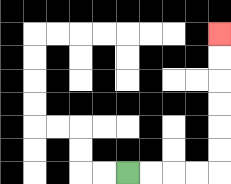{'start': '[5, 7]', 'end': '[9, 1]', 'path_directions': 'R,R,R,R,U,U,U,U,U,U', 'path_coordinates': '[[5, 7], [6, 7], [7, 7], [8, 7], [9, 7], [9, 6], [9, 5], [9, 4], [9, 3], [9, 2], [9, 1]]'}